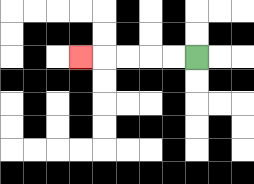{'start': '[8, 2]', 'end': '[3, 2]', 'path_directions': 'L,L,L,L,L', 'path_coordinates': '[[8, 2], [7, 2], [6, 2], [5, 2], [4, 2], [3, 2]]'}